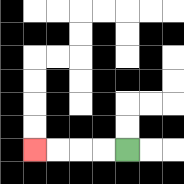{'start': '[5, 6]', 'end': '[1, 6]', 'path_directions': 'L,L,L,L', 'path_coordinates': '[[5, 6], [4, 6], [3, 6], [2, 6], [1, 6]]'}